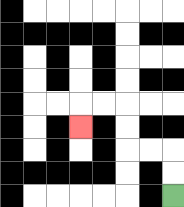{'start': '[7, 8]', 'end': '[3, 5]', 'path_directions': 'U,U,L,L,U,U,L,L,D', 'path_coordinates': '[[7, 8], [7, 7], [7, 6], [6, 6], [5, 6], [5, 5], [5, 4], [4, 4], [3, 4], [3, 5]]'}